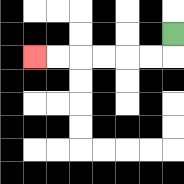{'start': '[7, 1]', 'end': '[1, 2]', 'path_directions': 'D,L,L,L,L,L,L', 'path_coordinates': '[[7, 1], [7, 2], [6, 2], [5, 2], [4, 2], [3, 2], [2, 2], [1, 2]]'}